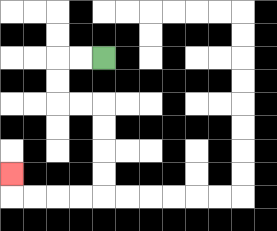{'start': '[4, 2]', 'end': '[0, 7]', 'path_directions': 'L,L,D,D,R,R,D,D,D,D,L,L,L,L,U', 'path_coordinates': '[[4, 2], [3, 2], [2, 2], [2, 3], [2, 4], [3, 4], [4, 4], [4, 5], [4, 6], [4, 7], [4, 8], [3, 8], [2, 8], [1, 8], [0, 8], [0, 7]]'}